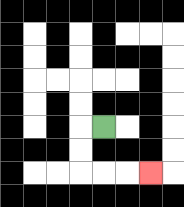{'start': '[4, 5]', 'end': '[6, 7]', 'path_directions': 'L,D,D,R,R,R', 'path_coordinates': '[[4, 5], [3, 5], [3, 6], [3, 7], [4, 7], [5, 7], [6, 7]]'}